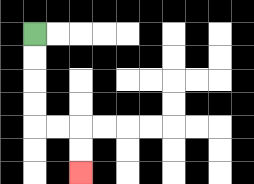{'start': '[1, 1]', 'end': '[3, 7]', 'path_directions': 'D,D,D,D,R,R,D,D', 'path_coordinates': '[[1, 1], [1, 2], [1, 3], [1, 4], [1, 5], [2, 5], [3, 5], [3, 6], [3, 7]]'}